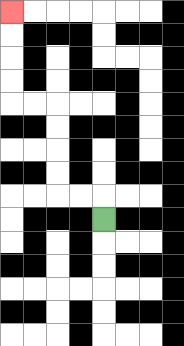{'start': '[4, 9]', 'end': '[0, 0]', 'path_directions': 'U,L,L,U,U,U,U,L,L,U,U,U,U', 'path_coordinates': '[[4, 9], [4, 8], [3, 8], [2, 8], [2, 7], [2, 6], [2, 5], [2, 4], [1, 4], [0, 4], [0, 3], [0, 2], [0, 1], [0, 0]]'}